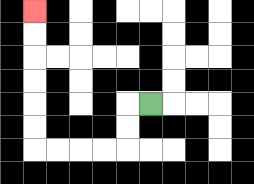{'start': '[6, 4]', 'end': '[1, 0]', 'path_directions': 'L,D,D,L,L,L,L,U,U,U,U,U,U', 'path_coordinates': '[[6, 4], [5, 4], [5, 5], [5, 6], [4, 6], [3, 6], [2, 6], [1, 6], [1, 5], [1, 4], [1, 3], [1, 2], [1, 1], [1, 0]]'}